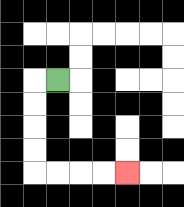{'start': '[2, 3]', 'end': '[5, 7]', 'path_directions': 'L,D,D,D,D,R,R,R,R', 'path_coordinates': '[[2, 3], [1, 3], [1, 4], [1, 5], [1, 6], [1, 7], [2, 7], [3, 7], [4, 7], [5, 7]]'}